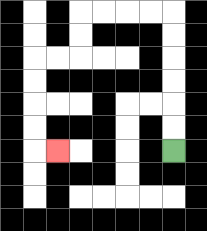{'start': '[7, 6]', 'end': '[2, 6]', 'path_directions': 'U,U,U,U,U,U,L,L,L,L,D,D,L,L,D,D,D,D,R', 'path_coordinates': '[[7, 6], [7, 5], [7, 4], [7, 3], [7, 2], [7, 1], [7, 0], [6, 0], [5, 0], [4, 0], [3, 0], [3, 1], [3, 2], [2, 2], [1, 2], [1, 3], [1, 4], [1, 5], [1, 6], [2, 6]]'}